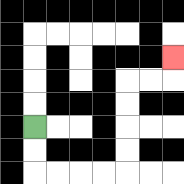{'start': '[1, 5]', 'end': '[7, 2]', 'path_directions': 'D,D,R,R,R,R,U,U,U,U,R,R,U', 'path_coordinates': '[[1, 5], [1, 6], [1, 7], [2, 7], [3, 7], [4, 7], [5, 7], [5, 6], [5, 5], [5, 4], [5, 3], [6, 3], [7, 3], [7, 2]]'}